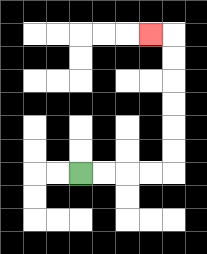{'start': '[3, 7]', 'end': '[6, 1]', 'path_directions': 'R,R,R,R,U,U,U,U,U,U,L', 'path_coordinates': '[[3, 7], [4, 7], [5, 7], [6, 7], [7, 7], [7, 6], [7, 5], [7, 4], [7, 3], [7, 2], [7, 1], [6, 1]]'}